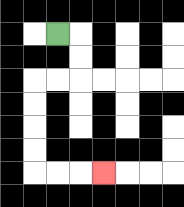{'start': '[2, 1]', 'end': '[4, 7]', 'path_directions': 'R,D,D,L,L,D,D,D,D,R,R,R', 'path_coordinates': '[[2, 1], [3, 1], [3, 2], [3, 3], [2, 3], [1, 3], [1, 4], [1, 5], [1, 6], [1, 7], [2, 7], [3, 7], [4, 7]]'}